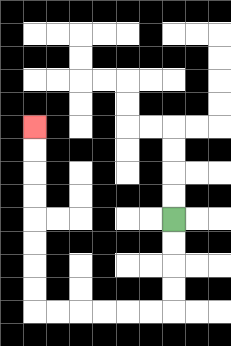{'start': '[7, 9]', 'end': '[1, 5]', 'path_directions': 'D,D,D,D,L,L,L,L,L,L,U,U,U,U,U,U,U,U', 'path_coordinates': '[[7, 9], [7, 10], [7, 11], [7, 12], [7, 13], [6, 13], [5, 13], [4, 13], [3, 13], [2, 13], [1, 13], [1, 12], [1, 11], [1, 10], [1, 9], [1, 8], [1, 7], [1, 6], [1, 5]]'}